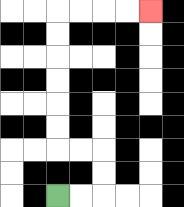{'start': '[2, 8]', 'end': '[6, 0]', 'path_directions': 'R,R,U,U,L,L,U,U,U,U,U,U,R,R,R,R', 'path_coordinates': '[[2, 8], [3, 8], [4, 8], [4, 7], [4, 6], [3, 6], [2, 6], [2, 5], [2, 4], [2, 3], [2, 2], [2, 1], [2, 0], [3, 0], [4, 0], [5, 0], [6, 0]]'}